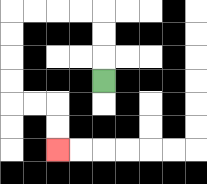{'start': '[4, 3]', 'end': '[2, 6]', 'path_directions': 'U,U,U,L,L,L,L,D,D,D,D,R,R,D,D', 'path_coordinates': '[[4, 3], [4, 2], [4, 1], [4, 0], [3, 0], [2, 0], [1, 0], [0, 0], [0, 1], [0, 2], [0, 3], [0, 4], [1, 4], [2, 4], [2, 5], [2, 6]]'}